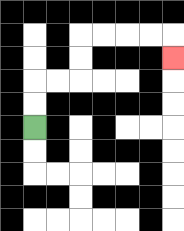{'start': '[1, 5]', 'end': '[7, 2]', 'path_directions': 'U,U,R,R,U,U,R,R,R,R,D', 'path_coordinates': '[[1, 5], [1, 4], [1, 3], [2, 3], [3, 3], [3, 2], [3, 1], [4, 1], [5, 1], [6, 1], [7, 1], [7, 2]]'}